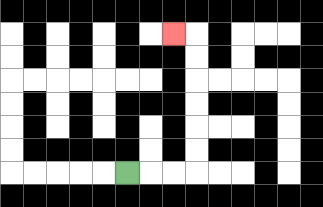{'start': '[5, 7]', 'end': '[7, 1]', 'path_directions': 'R,R,R,U,U,U,U,U,U,L', 'path_coordinates': '[[5, 7], [6, 7], [7, 7], [8, 7], [8, 6], [8, 5], [8, 4], [8, 3], [8, 2], [8, 1], [7, 1]]'}